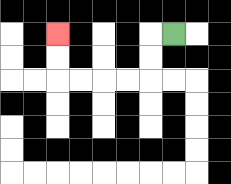{'start': '[7, 1]', 'end': '[2, 1]', 'path_directions': 'L,D,D,L,L,L,L,U,U', 'path_coordinates': '[[7, 1], [6, 1], [6, 2], [6, 3], [5, 3], [4, 3], [3, 3], [2, 3], [2, 2], [2, 1]]'}